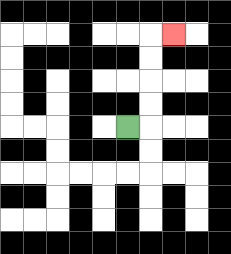{'start': '[5, 5]', 'end': '[7, 1]', 'path_directions': 'R,U,U,U,U,R', 'path_coordinates': '[[5, 5], [6, 5], [6, 4], [6, 3], [6, 2], [6, 1], [7, 1]]'}